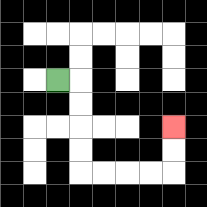{'start': '[2, 3]', 'end': '[7, 5]', 'path_directions': 'R,D,D,D,D,R,R,R,R,U,U', 'path_coordinates': '[[2, 3], [3, 3], [3, 4], [3, 5], [3, 6], [3, 7], [4, 7], [5, 7], [6, 7], [7, 7], [7, 6], [7, 5]]'}